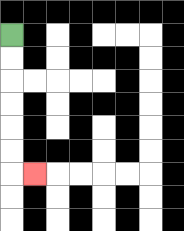{'start': '[0, 1]', 'end': '[1, 7]', 'path_directions': 'D,D,D,D,D,D,R', 'path_coordinates': '[[0, 1], [0, 2], [0, 3], [0, 4], [0, 5], [0, 6], [0, 7], [1, 7]]'}